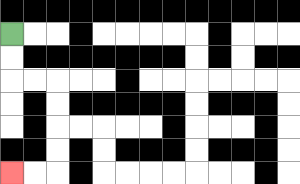{'start': '[0, 1]', 'end': '[0, 7]', 'path_directions': 'D,D,R,R,D,D,D,D,L,L', 'path_coordinates': '[[0, 1], [0, 2], [0, 3], [1, 3], [2, 3], [2, 4], [2, 5], [2, 6], [2, 7], [1, 7], [0, 7]]'}